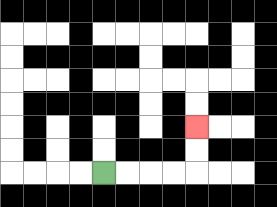{'start': '[4, 7]', 'end': '[8, 5]', 'path_directions': 'R,R,R,R,U,U', 'path_coordinates': '[[4, 7], [5, 7], [6, 7], [7, 7], [8, 7], [8, 6], [8, 5]]'}